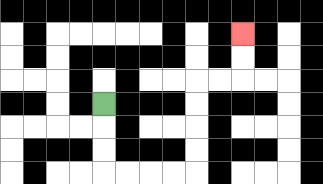{'start': '[4, 4]', 'end': '[10, 1]', 'path_directions': 'D,D,D,R,R,R,R,U,U,U,U,R,R,U,U', 'path_coordinates': '[[4, 4], [4, 5], [4, 6], [4, 7], [5, 7], [6, 7], [7, 7], [8, 7], [8, 6], [8, 5], [8, 4], [8, 3], [9, 3], [10, 3], [10, 2], [10, 1]]'}